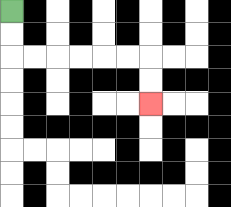{'start': '[0, 0]', 'end': '[6, 4]', 'path_directions': 'D,D,R,R,R,R,R,R,D,D', 'path_coordinates': '[[0, 0], [0, 1], [0, 2], [1, 2], [2, 2], [3, 2], [4, 2], [5, 2], [6, 2], [6, 3], [6, 4]]'}